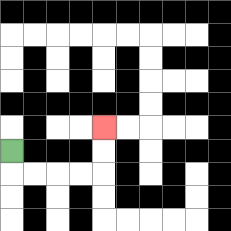{'start': '[0, 6]', 'end': '[4, 5]', 'path_directions': 'D,R,R,R,R,U,U', 'path_coordinates': '[[0, 6], [0, 7], [1, 7], [2, 7], [3, 7], [4, 7], [4, 6], [4, 5]]'}